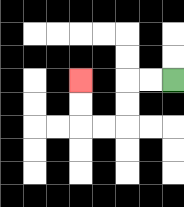{'start': '[7, 3]', 'end': '[3, 3]', 'path_directions': 'L,L,D,D,L,L,U,U', 'path_coordinates': '[[7, 3], [6, 3], [5, 3], [5, 4], [5, 5], [4, 5], [3, 5], [3, 4], [3, 3]]'}